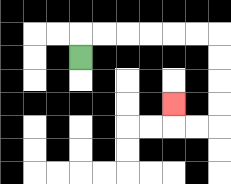{'start': '[3, 2]', 'end': '[7, 4]', 'path_directions': 'U,R,R,R,R,R,R,D,D,D,D,L,L,U', 'path_coordinates': '[[3, 2], [3, 1], [4, 1], [5, 1], [6, 1], [7, 1], [8, 1], [9, 1], [9, 2], [9, 3], [9, 4], [9, 5], [8, 5], [7, 5], [7, 4]]'}